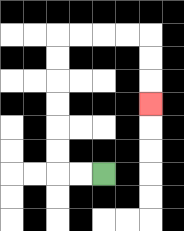{'start': '[4, 7]', 'end': '[6, 4]', 'path_directions': 'L,L,U,U,U,U,U,U,R,R,R,R,D,D,D', 'path_coordinates': '[[4, 7], [3, 7], [2, 7], [2, 6], [2, 5], [2, 4], [2, 3], [2, 2], [2, 1], [3, 1], [4, 1], [5, 1], [6, 1], [6, 2], [6, 3], [6, 4]]'}